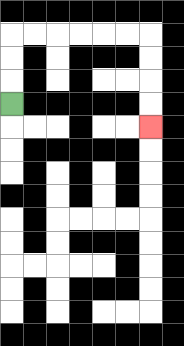{'start': '[0, 4]', 'end': '[6, 5]', 'path_directions': 'U,U,U,R,R,R,R,R,R,D,D,D,D', 'path_coordinates': '[[0, 4], [0, 3], [0, 2], [0, 1], [1, 1], [2, 1], [3, 1], [4, 1], [5, 1], [6, 1], [6, 2], [6, 3], [6, 4], [6, 5]]'}